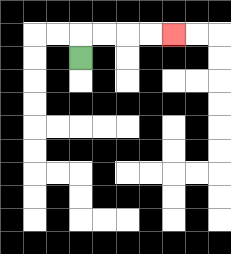{'start': '[3, 2]', 'end': '[7, 1]', 'path_directions': 'U,R,R,R,R', 'path_coordinates': '[[3, 2], [3, 1], [4, 1], [5, 1], [6, 1], [7, 1]]'}